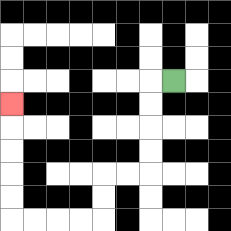{'start': '[7, 3]', 'end': '[0, 4]', 'path_directions': 'L,D,D,D,D,L,L,D,D,L,L,L,L,U,U,U,U,U', 'path_coordinates': '[[7, 3], [6, 3], [6, 4], [6, 5], [6, 6], [6, 7], [5, 7], [4, 7], [4, 8], [4, 9], [3, 9], [2, 9], [1, 9], [0, 9], [0, 8], [0, 7], [0, 6], [0, 5], [0, 4]]'}